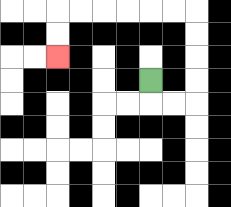{'start': '[6, 3]', 'end': '[2, 2]', 'path_directions': 'D,R,R,U,U,U,U,L,L,L,L,L,L,D,D', 'path_coordinates': '[[6, 3], [6, 4], [7, 4], [8, 4], [8, 3], [8, 2], [8, 1], [8, 0], [7, 0], [6, 0], [5, 0], [4, 0], [3, 0], [2, 0], [2, 1], [2, 2]]'}